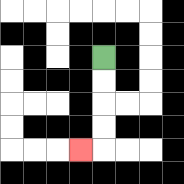{'start': '[4, 2]', 'end': '[3, 6]', 'path_directions': 'D,D,D,D,L', 'path_coordinates': '[[4, 2], [4, 3], [4, 4], [4, 5], [4, 6], [3, 6]]'}